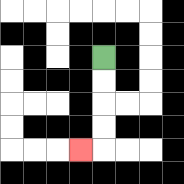{'start': '[4, 2]', 'end': '[3, 6]', 'path_directions': 'D,D,D,D,L', 'path_coordinates': '[[4, 2], [4, 3], [4, 4], [4, 5], [4, 6], [3, 6]]'}